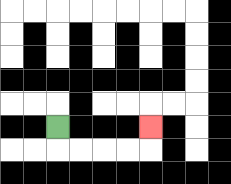{'start': '[2, 5]', 'end': '[6, 5]', 'path_directions': 'D,R,R,R,R,U', 'path_coordinates': '[[2, 5], [2, 6], [3, 6], [4, 6], [5, 6], [6, 6], [6, 5]]'}